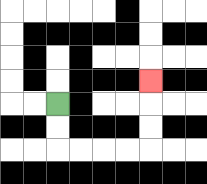{'start': '[2, 4]', 'end': '[6, 3]', 'path_directions': 'D,D,R,R,R,R,U,U,U', 'path_coordinates': '[[2, 4], [2, 5], [2, 6], [3, 6], [4, 6], [5, 6], [6, 6], [6, 5], [6, 4], [6, 3]]'}